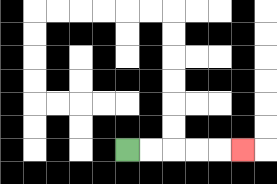{'start': '[5, 6]', 'end': '[10, 6]', 'path_directions': 'R,R,R,R,R', 'path_coordinates': '[[5, 6], [6, 6], [7, 6], [8, 6], [9, 6], [10, 6]]'}